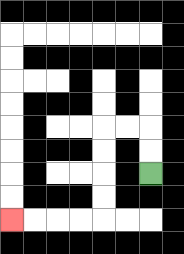{'start': '[6, 7]', 'end': '[0, 9]', 'path_directions': 'U,U,L,L,D,D,D,D,L,L,L,L', 'path_coordinates': '[[6, 7], [6, 6], [6, 5], [5, 5], [4, 5], [4, 6], [4, 7], [4, 8], [4, 9], [3, 9], [2, 9], [1, 9], [0, 9]]'}